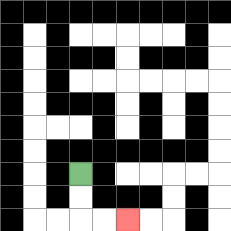{'start': '[3, 7]', 'end': '[5, 9]', 'path_directions': 'D,D,R,R', 'path_coordinates': '[[3, 7], [3, 8], [3, 9], [4, 9], [5, 9]]'}